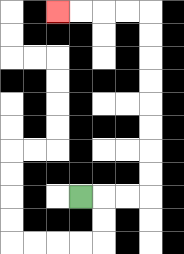{'start': '[3, 8]', 'end': '[2, 0]', 'path_directions': 'R,R,R,U,U,U,U,U,U,U,U,L,L,L,L', 'path_coordinates': '[[3, 8], [4, 8], [5, 8], [6, 8], [6, 7], [6, 6], [6, 5], [6, 4], [6, 3], [6, 2], [6, 1], [6, 0], [5, 0], [4, 0], [3, 0], [2, 0]]'}